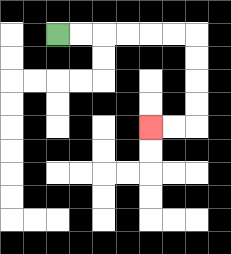{'start': '[2, 1]', 'end': '[6, 5]', 'path_directions': 'R,R,R,R,R,R,D,D,D,D,L,L', 'path_coordinates': '[[2, 1], [3, 1], [4, 1], [5, 1], [6, 1], [7, 1], [8, 1], [8, 2], [8, 3], [8, 4], [8, 5], [7, 5], [6, 5]]'}